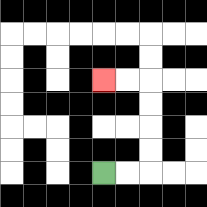{'start': '[4, 7]', 'end': '[4, 3]', 'path_directions': 'R,R,U,U,U,U,L,L', 'path_coordinates': '[[4, 7], [5, 7], [6, 7], [6, 6], [6, 5], [6, 4], [6, 3], [5, 3], [4, 3]]'}